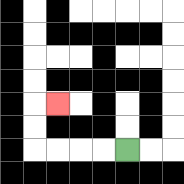{'start': '[5, 6]', 'end': '[2, 4]', 'path_directions': 'L,L,L,L,U,U,R', 'path_coordinates': '[[5, 6], [4, 6], [3, 6], [2, 6], [1, 6], [1, 5], [1, 4], [2, 4]]'}